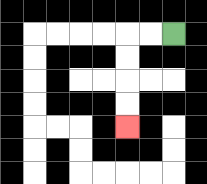{'start': '[7, 1]', 'end': '[5, 5]', 'path_directions': 'L,L,D,D,D,D', 'path_coordinates': '[[7, 1], [6, 1], [5, 1], [5, 2], [5, 3], [5, 4], [5, 5]]'}